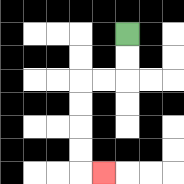{'start': '[5, 1]', 'end': '[4, 7]', 'path_directions': 'D,D,L,L,D,D,D,D,R', 'path_coordinates': '[[5, 1], [5, 2], [5, 3], [4, 3], [3, 3], [3, 4], [3, 5], [3, 6], [3, 7], [4, 7]]'}